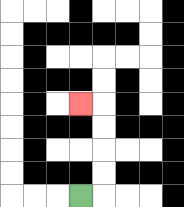{'start': '[3, 8]', 'end': '[3, 4]', 'path_directions': 'R,U,U,U,U,L', 'path_coordinates': '[[3, 8], [4, 8], [4, 7], [4, 6], [4, 5], [4, 4], [3, 4]]'}